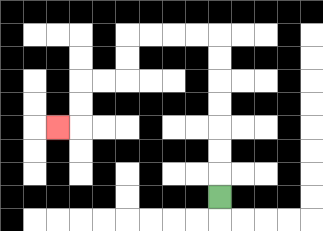{'start': '[9, 8]', 'end': '[2, 5]', 'path_directions': 'U,U,U,U,U,U,U,L,L,L,L,D,D,L,L,D,D,L', 'path_coordinates': '[[9, 8], [9, 7], [9, 6], [9, 5], [9, 4], [9, 3], [9, 2], [9, 1], [8, 1], [7, 1], [6, 1], [5, 1], [5, 2], [5, 3], [4, 3], [3, 3], [3, 4], [3, 5], [2, 5]]'}